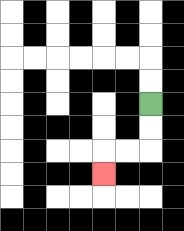{'start': '[6, 4]', 'end': '[4, 7]', 'path_directions': 'D,D,L,L,D', 'path_coordinates': '[[6, 4], [6, 5], [6, 6], [5, 6], [4, 6], [4, 7]]'}